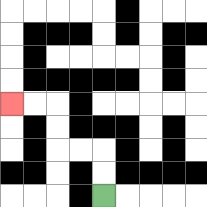{'start': '[4, 8]', 'end': '[0, 4]', 'path_directions': 'U,U,L,L,U,U,L,L', 'path_coordinates': '[[4, 8], [4, 7], [4, 6], [3, 6], [2, 6], [2, 5], [2, 4], [1, 4], [0, 4]]'}